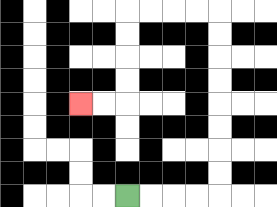{'start': '[5, 8]', 'end': '[3, 4]', 'path_directions': 'R,R,R,R,U,U,U,U,U,U,U,U,L,L,L,L,D,D,D,D,L,L', 'path_coordinates': '[[5, 8], [6, 8], [7, 8], [8, 8], [9, 8], [9, 7], [9, 6], [9, 5], [9, 4], [9, 3], [9, 2], [9, 1], [9, 0], [8, 0], [7, 0], [6, 0], [5, 0], [5, 1], [5, 2], [5, 3], [5, 4], [4, 4], [3, 4]]'}